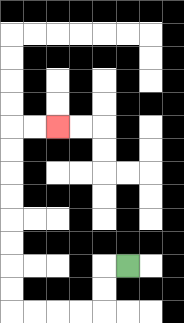{'start': '[5, 11]', 'end': '[2, 5]', 'path_directions': 'L,D,D,L,L,L,L,U,U,U,U,U,U,U,U,R,R', 'path_coordinates': '[[5, 11], [4, 11], [4, 12], [4, 13], [3, 13], [2, 13], [1, 13], [0, 13], [0, 12], [0, 11], [0, 10], [0, 9], [0, 8], [0, 7], [0, 6], [0, 5], [1, 5], [2, 5]]'}